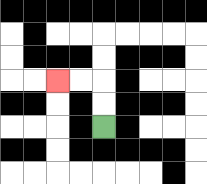{'start': '[4, 5]', 'end': '[2, 3]', 'path_directions': 'U,U,L,L', 'path_coordinates': '[[4, 5], [4, 4], [4, 3], [3, 3], [2, 3]]'}